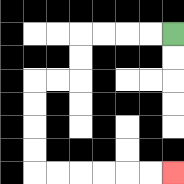{'start': '[7, 1]', 'end': '[7, 7]', 'path_directions': 'L,L,L,L,D,D,L,L,D,D,D,D,R,R,R,R,R,R', 'path_coordinates': '[[7, 1], [6, 1], [5, 1], [4, 1], [3, 1], [3, 2], [3, 3], [2, 3], [1, 3], [1, 4], [1, 5], [1, 6], [1, 7], [2, 7], [3, 7], [4, 7], [5, 7], [6, 7], [7, 7]]'}